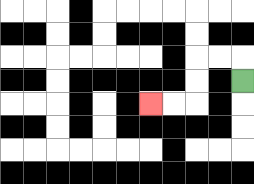{'start': '[10, 3]', 'end': '[6, 4]', 'path_directions': 'U,L,L,D,D,L,L', 'path_coordinates': '[[10, 3], [10, 2], [9, 2], [8, 2], [8, 3], [8, 4], [7, 4], [6, 4]]'}